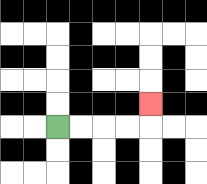{'start': '[2, 5]', 'end': '[6, 4]', 'path_directions': 'R,R,R,R,U', 'path_coordinates': '[[2, 5], [3, 5], [4, 5], [5, 5], [6, 5], [6, 4]]'}